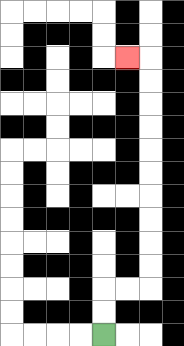{'start': '[4, 14]', 'end': '[5, 2]', 'path_directions': 'U,U,R,R,U,U,U,U,U,U,U,U,U,U,L', 'path_coordinates': '[[4, 14], [4, 13], [4, 12], [5, 12], [6, 12], [6, 11], [6, 10], [6, 9], [6, 8], [6, 7], [6, 6], [6, 5], [6, 4], [6, 3], [6, 2], [5, 2]]'}